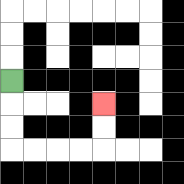{'start': '[0, 3]', 'end': '[4, 4]', 'path_directions': 'D,D,D,R,R,R,R,U,U', 'path_coordinates': '[[0, 3], [0, 4], [0, 5], [0, 6], [1, 6], [2, 6], [3, 6], [4, 6], [4, 5], [4, 4]]'}